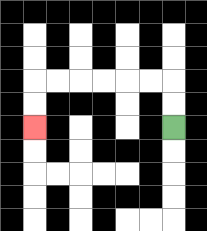{'start': '[7, 5]', 'end': '[1, 5]', 'path_directions': 'U,U,L,L,L,L,L,L,D,D', 'path_coordinates': '[[7, 5], [7, 4], [7, 3], [6, 3], [5, 3], [4, 3], [3, 3], [2, 3], [1, 3], [1, 4], [1, 5]]'}